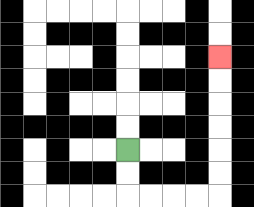{'start': '[5, 6]', 'end': '[9, 2]', 'path_directions': 'D,D,R,R,R,R,U,U,U,U,U,U', 'path_coordinates': '[[5, 6], [5, 7], [5, 8], [6, 8], [7, 8], [8, 8], [9, 8], [9, 7], [9, 6], [9, 5], [9, 4], [9, 3], [9, 2]]'}